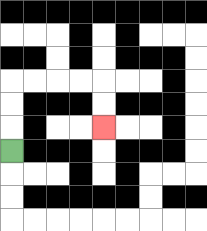{'start': '[0, 6]', 'end': '[4, 5]', 'path_directions': 'U,U,U,R,R,R,R,D,D', 'path_coordinates': '[[0, 6], [0, 5], [0, 4], [0, 3], [1, 3], [2, 3], [3, 3], [4, 3], [4, 4], [4, 5]]'}